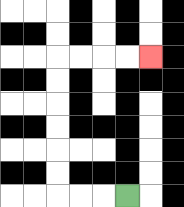{'start': '[5, 8]', 'end': '[6, 2]', 'path_directions': 'L,L,L,U,U,U,U,U,U,R,R,R,R', 'path_coordinates': '[[5, 8], [4, 8], [3, 8], [2, 8], [2, 7], [2, 6], [2, 5], [2, 4], [2, 3], [2, 2], [3, 2], [4, 2], [5, 2], [6, 2]]'}